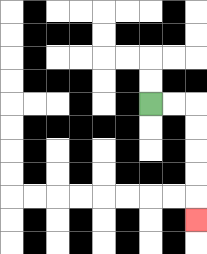{'start': '[6, 4]', 'end': '[8, 9]', 'path_directions': 'R,R,D,D,D,D,D', 'path_coordinates': '[[6, 4], [7, 4], [8, 4], [8, 5], [8, 6], [8, 7], [8, 8], [8, 9]]'}